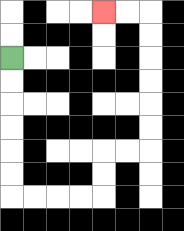{'start': '[0, 2]', 'end': '[4, 0]', 'path_directions': 'D,D,D,D,D,D,R,R,R,R,U,U,R,R,U,U,U,U,U,U,L,L', 'path_coordinates': '[[0, 2], [0, 3], [0, 4], [0, 5], [0, 6], [0, 7], [0, 8], [1, 8], [2, 8], [3, 8], [4, 8], [4, 7], [4, 6], [5, 6], [6, 6], [6, 5], [6, 4], [6, 3], [6, 2], [6, 1], [6, 0], [5, 0], [4, 0]]'}